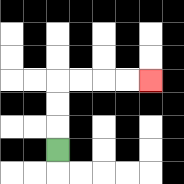{'start': '[2, 6]', 'end': '[6, 3]', 'path_directions': 'U,U,U,R,R,R,R', 'path_coordinates': '[[2, 6], [2, 5], [2, 4], [2, 3], [3, 3], [4, 3], [5, 3], [6, 3]]'}